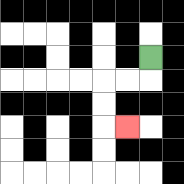{'start': '[6, 2]', 'end': '[5, 5]', 'path_directions': 'D,L,L,D,D,R', 'path_coordinates': '[[6, 2], [6, 3], [5, 3], [4, 3], [4, 4], [4, 5], [5, 5]]'}